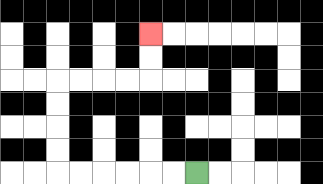{'start': '[8, 7]', 'end': '[6, 1]', 'path_directions': 'L,L,L,L,L,L,U,U,U,U,R,R,R,R,U,U', 'path_coordinates': '[[8, 7], [7, 7], [6, 7], [5, 7], [4, 7], [3, 7], [2, 7], [2, 6], [2, 5], [2, 4], [2, 3], [3, 3], [4, 3], [5, 3], [6, 3], [6, 2], [6, 1]]'}